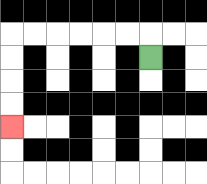{'start': '[6, 2]', 'end': '[0, 5]', 'path_directions': 'U,L,L,L,L,L,L,D,D,D,D', 'path_coordinates': '[[6, 2], [6, 1], [5, 1], [4, 1], [3, 1], [2, 1], [1, 1], [0, 1], [0, 2], [0, 3], [0, 4], [0, 5]]'}